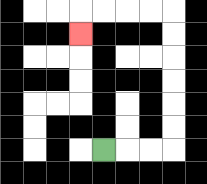{'start': '[4, 6]', 'end': '[3, 1]', 'path_directions': 'R,R,R,U,U,U,U,U,U,L,L,L,L,D', 'path_coordinates': '[[4, 6], [5, 6], [6, 6], [7, 6], [7, 5], [7, 4], [7, 3], [7, 2], [7, 1], [7, 0], [6, 0], [5, 0], [4, 0], [3, 0], [3, 1]]'}